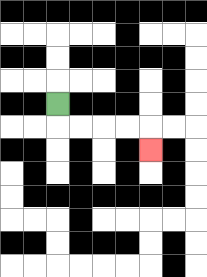{'start': '[2, 4]', 'end': '[6, 6]', 'path_directions': 'D,R,R,R,R,D', 'path_coordinates': '[[2, 4], [2, 5], [3, 5], [4, 5], [5, 5], [6, 5], [6, 6]]'}